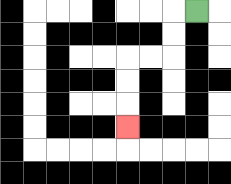{'start': '[8, 0]', 'end': '[5, 5]', 'path_directions': 'L,D,D,L,L,D,D,D', 'path_coordinates': '[[8, 0], [7, 0], [7, 1], [7, 2], [6, 2], [5, 2], [5, 3], [5, 4], [5, 5]]'}